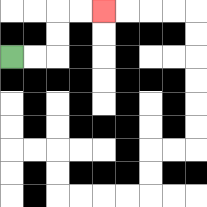{'start': '[0, 2]', 'end': '[4, 0]', 'path_directions': 'R,R,U,U,R,R', 'path_coordinates': '[[0, 2], [1, 2], [2, 2], [2, 1], [2, 0], [3, 0], [4, 0]]'}